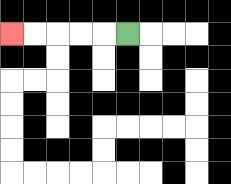{'start': '[5, 1]', 'end': '[0, 1]', 'path_directions': 'L,L,L,L,L', 'path_coordinates': '[[5, 1], [4, 1], [3, 1], [2, 1], [1, 1], [0, 1]]'}